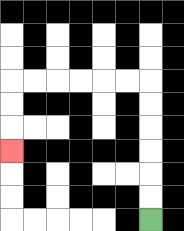{'start': '[6, 9]', 'end': '[0, 6]', 'path_directions': 'U,U,U,U,U,U,L,L,L,L,L,L,D,D,D', 'path_coordinates': '[[6, 9], [6, 8], [6, 7], [6, 6], [6, 5], [6, 4], [6, 3], [5, 3], [4, 3], [3, 3], [2, 3], [1, 3], [0, 3], [0, 4], [0, 5], [0, 6]]'}